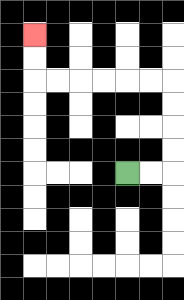{'start': '[5, 7]', 'end': '[1, 1]', 'path_directions': 'R,R,U,U,U,U,L,L,L,L,L,L,U,U', 'path_coordinates': '[[5, 7], [6, 7], [7, 7], [7, 6], [7, 5], [7, 4], [7, 3], [6, 3], [5, 3], [4, 3], [3, 3], [2, 3], [1, 3], [1, 2], [1, 1]]'}